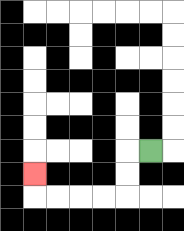{'start': '[6, 6]', 'end': '[1, 7]', 'path_directions': 'L,D,D,L,L,L,L,U', 'path_coordinates': '[[6, 6], [5, 6], [5, 7], [5, 8], [4, 8], [3, 8], [2, 8], [1, 8], [1, 7]]'}